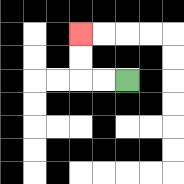{'start': '[5, 3]', 'end': '[3, 1]', 'path_directions': 'L,L,U,U', 'path_coordinates': '[[5, 3], [4, 3], [3, 3], [3, 2], [3, 1]]'}